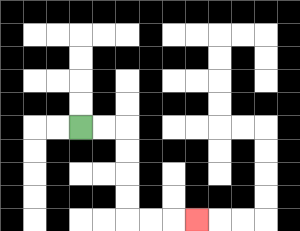{'start': '[3, 5]', 'end': '[8, 9]', 'path_directions': 'R,R,D,D,D,D,R,R,R', 'path_coordinates': '[[3, 5], [4, 5], [5, 5], [5, 6], [5, 7], [5, 8], [5, 9], [6, 9], [7, 9], [8, 9]]'}